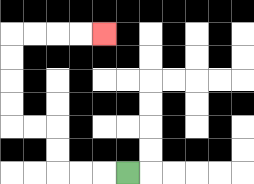{'start': '[5, 7]', 'end': '[4, 1]', 'path_directions': 'L,L,L,U,U,L,L,U,U,U,U,R,R,R,R', 'path_coordinates': '[[5, 7], [4, 7], [3, 7], [2, 7], [2, 6], [2, 5], [1, 5], [0, 5], [0, 4], [0, 3], [0, 2], [0, 1], [1, 1], [2, 1], [3, 1], [4, 1]]'}